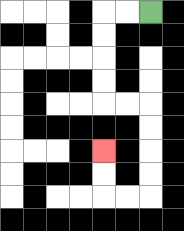{'start': '[6, 0]', 'end': '[4, 6]', 'path_directions': 'L,L,D,D,D,D,R,R,D,D,D,D,L,L,U,U', 'path_coordinates': '[[6, 0], [5, 0], [4, 0], [4, 1], [4, 2], [4, 3], [4, 4], [5, 4], [6, 4], [6, 5], [6, 6], [6, 7], [6, 8], [5, 8], [4, 8], [4, 7], [4, 6]]'}